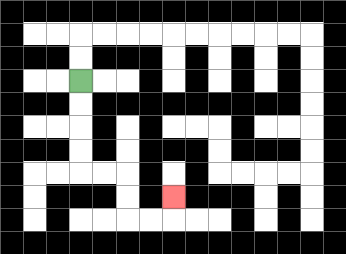{'start': '[3, 3]', 'end': '[7, 8]', 'path_directions': 'D,D,D,D,R,R,D,D,R,R,U', 'path_coordinates': '[[3, 3], [3, 4], [3, 5], [3, 6], [3, 7], [4, 7], [5, 7], [5, 8], [5, 9], [6, 9], [7, 9], [7, 8]]'}